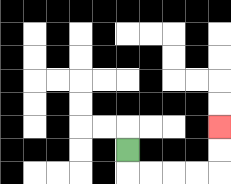{'start': '[5, 6]', 'end': '[9, 5]', 'path_directions': 'D,R,R,R,R,U,U', 'path_coordinates': '[[5, 6], [5, 7], [6, 7], [7, 7], [8, 7], [9, 7], [9, 6], [9, 5]]'}